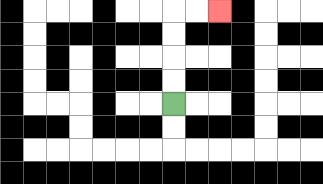{'start': '[7, 4]', 'end': '[9, 0]', 'path_directions': 'U,U,U,U,R,R', 'path_coordinates': '[[7, 4], [7, 3], [7, 2], [7, 1], [7, 0], [8, 0], [9, 0]]'}